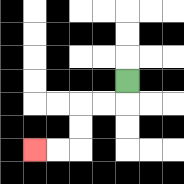{'start': '[5, 3]', 'end': '[1, 6]', 'path_directions': 'D,L,L,D,D,L,L', 'path_coordinates': '[[5, 3], [5, 4], [4, 4], [3, 4], [3, 5], [3, 6], [2, 6], [1, 6]]'}